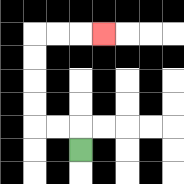{'start': '[3, 6]', 'end': '[4, 1]', 'path_directions': 'U,L,L,U,U,U,U,R,R,R', 'path_coordinates': '[[3, 6], [3, 5], [2, 5], [1, 5], [1, 4], [1, 3], [1, 2], [1, 1], [2, 1], [3, 1], [4, 1]]'}